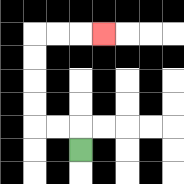{'start': '[3, 6]', 'end': '[4, 1]', 'path_directions': 'U,L,L,U,U,U,U,R,R,R', 'path_coordinates': '[[3, 6], [3, 5], [2, 5], [1, 5], [1, 4], [1, 3], [1, 2], [1, 1], [2, 1], [3, 1], [4, 1]]'}